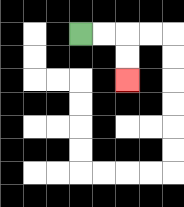{'start': '[3, 1]', 'end': '[5, 3]', 'path_directions': 'R,R,D,D', 'path_coordinates': '[[3, 1], [4, 1], [5, 1], [5, 2], [5, 3]]'}